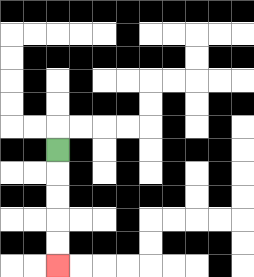{'start': '[2, 6]', 'end': '[2, 11]', 'path_directions': 'D,D,D,D,D', 'path_coordinates': '[[2, 6], [2, 7], [2, 8], [2, 9], [2, 10], [2, 11]]'}